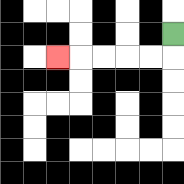{'start': '[7, 1]', 'end': '[2, 2]', 'path_directions': 'D,L,L,L,L,L', 'path_coordinates': '[[7, 1], [7, 2], [6, 2], [5, 2], [4, 2], [3, 2], [2, 2]]'}